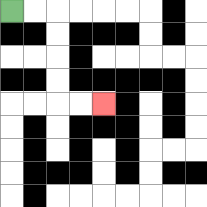{'start': '[0, 0]', 'end': '[4, 4]', 'path_directions': 'R,R,D,D,D,D,R,R', 'path_coordinates': '[[0, 0], [1, 0], [2, 0], [2, 1], [2, 2], [2, 3], [2, 4], [3, 4], [4, 4]]'}